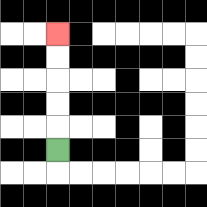{'start': '[2, 6]', 'end': '[2, 1]', 'path_directions': 'U,U,U,U,U', 'path_coordinates': '[[2, 6], [2, 5], [2, 4], [2, 3], [2, 2], [2, 1]]'}